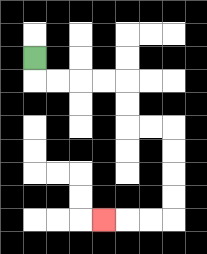{'start': '[1, 2]', 'end': '[4, 9]', 'path_directions': 'D,R,R,R,R,D,D,R,R,D,D,D,D,L,L,L', 'path_coordinates': '[[1, 2], [1, 3], [2, 3], [3, 3], [4, 3], [5, 3], [5, 4], [5, 5], [6, 5], [7, 5], [7, 6], [7, 7], [7, 8], [7, 9], [6, 9], [5, 9], [4, 9]]'}